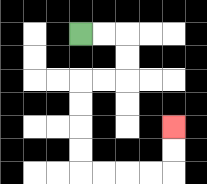{'start': '[3, 1]', 'end': '[7, 5]', 'path_directions': 'R,R,D,D,L,L,D,D,D,D,R,R,R,R,U,U', 'path_coordinates': '[[3, 1], [4, 1], [5, 1], [5, 2], [5, 3], [4, 3], [3, 3], [3, 4], [3, 5], [3, 6], [3, 7], [4, 7], [5, 7], [6, 7], [7, 7], [7, 6], [7, 5]]'}